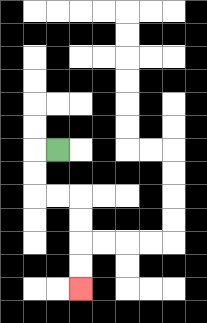{'start': '[2, 6]', 'end': '[3, 12]', 'path_directions': 'L,D,D,R,R,D,D,D,D', 'path_coordinates': '[[2, 6], [1, 6], [1, 7], [1, 8], [2, 8], [3, 8], [3, 9], [3, 10], [3, 11], [3, 12]]'}